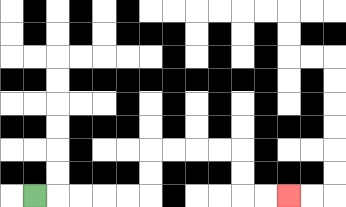{'start': '[1, 8]', 'end': '[12, 8]', 'path_directions': 'R,R,R,R,R,U,U,R,R,R,R,D,D,R,R', 'path_coordinates': '[[1, 8], [2, 8], [3, 8], [4, 8], [5, 8], [6, 8], [6, 7], [6, 6], [7, 6], [8, 6], [9, 6], [10, 6], [10, 7], [10, 8], [11, 8], [12, 8]]'}